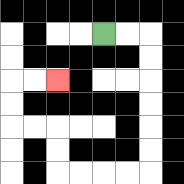{'start': '[4, 1]', 'end': '[2, 3]', 'path_directions': 'R,R,D,D,D,D,D,D,L,L,L,L,U,U,L,L,U,U,R,R', 'path_coordinates': '[[4, 1], [5, 1], [6, 1], [6, 2], [6, 3], [6, 4], [6, 5], [6, 6], [6, 7], [5, 7], [4, 7], [3, 7], [2, 7], [2, 6], [2, 5], [1, 5], [0, 5], [0, 4], [0, 3], [1, 3], [2, 3]]'}